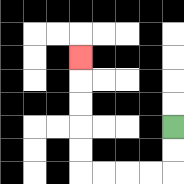{'start': '[7, 5]', 'end': '[3, 2]', 'path_directions': 'D,D,L,L,L,L,U,U,U,U,U', 'path_coordinates': '[[7, 5], [7, 6], [7, 7], [6, 7], [5, 7], [4, 7], [3, 7], [3, 6], [3, 5], [3, 4], [3, 3], [3, 2]]'}